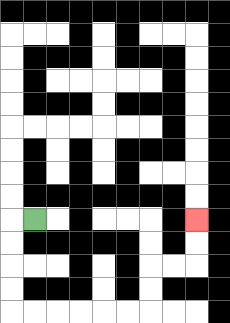{'start': '[1, 9]', 'end': '[8, 9]', 'path_directions': 'L,D,D,D,D,R,R,R,R,R,R,U,U,R,R,U,U', 'path_coordinates': '[[1, 9], [0, 9], [0, 10], [0, 11], [0, 12], [0, 13], [1, 13], [2, 13], [3, 13], [4, 13], [5, 13], [6, 13], [6, 12], [6, 11], [7, 11], [8, 11], [8, 10], [8, 9]]'}